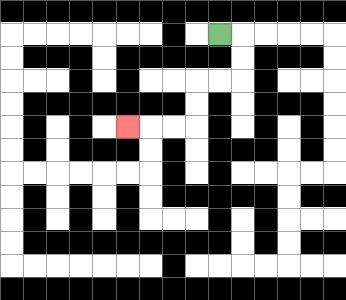{'start': '[9, 1]', 'end': '[5, 5]', 'path_directions': 'R,D,D,L,L,D,D,L,L,L', 'path_coordinates': '[[9, 1], [10, 1], [10, 2], [10, 3], [9, 3], [8, 3], [8, 4], [8, 5], [7, 5], [6, 5], [5, 5]]'}